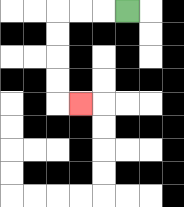{'start': '[5, 0]', 'end': '[3, 4]', 'path_directions': 'L,L,L,D,D,D,D,R', 'path_coordinates': '[[5, 0], [4, 0], [3, 0], [2, 0], [2, 1], [2, 2], [2, 3], [2, 4], [3, 4]]'}